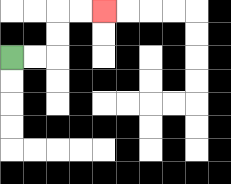{'start': '[0, 2]', 'end': '[4, 0]', 'path_directions': 'R,R,U,U,R,R', 'path_coordinates': '[[0, 2], [1, 2], [2, 2], [2, 1], [2, 0], [3, 0], [4, 0]]'}